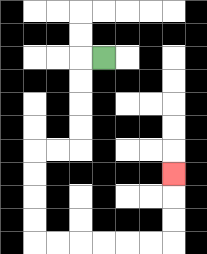{'start': '[4, 2]', 'end': '[7, 7]', 'path_directions': 'L,D,D,D,D,L,L,D,D,D,D,R,R,R,R,R,R,U,U,U', 'path_coordinates': '[[4, 2], [3, 2], [3, 3], [3, 4], [3, 5], [3, 6], [2, 6], [1, 6], [1, 7], [1, 8], [1, 9], [1, 10], [2, 10], [3, 10], [4, 10], [5, 10], [6, 10], [7, 10], [7, 9], [7, 8], [7, 7]]'}